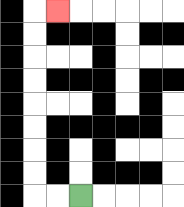{'start': '[3, 8]', 'end': '[2, 0]', 'path_directions': 'L,L,U,U,U,U,U,U,U,U,R', 'path_coordinates': '[[3, 8], [2, 8], [1, 8], [1, 7], [1, 6], [1, 5], [1, 4], [1, 3], [1, 2], [1, 1], [1, 0], [2, 0]]'}